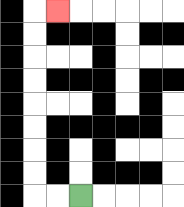{'start': '[3, 8]', 'end': '[2, 0]', 'path_directions': 'L,L,U,U,U,U,U,U,U,U,R', 'path_coordinates': '[[3, 8], [2, 8], [1, 8], [1, 7], [1, 6], [1, 5], [1, 4], [1, 3], [1, 2], [1, 1], [1, 0], [2, 0]]'}